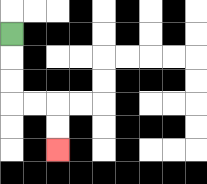{'start': '[0, 1]', 'end': '[2, 6]', 'path_directions': 'D,D,D,R,R,D,D', 'path_coordinates': '[[0, 1], [0, 2], [0, 3], [0, 4], [1, 4], [2, 4], [2, 5], [2, 6]]'}